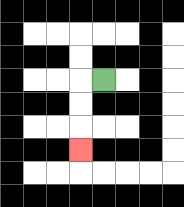{'start': '[4, 3]', 'end': '[3, 6]', 'path_directions': 'L,D,D,D', 'path_coordinates': '[[4, 3], [3, 3], [3, 4], [3, 5], [3, 6]]'}